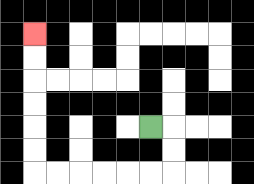{'start': '[6, 5]', 'end': '[1, 1]', 'path_directions': 'R,D,D,L,L,L,L,L,L,U,U,U,U,U,U', 'path_coordinates': '[[6, 5], [7, 5], [7, 6], [7, 7], [6, 7], [5, 7], [4, 7], [3, 7], [2, 7], [1, 7], [1, 6], [1, 5], [1, 4], [1, 3], [1, 2], [1, 1]]'}